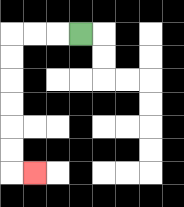{'start': '[3, 1]', 'end': '[1, 7]', 'path_directions': 'L,L,L,D,D,D,D,D,D,R', 'path_coordinates': '[[3, 1], [2, 1], [1, 1], [0, 1], [0, 2], [0, 3], [0, 4], [0, 5], [0, 6], [0, 7], [1, 7]]'}